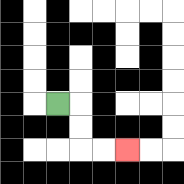{'start': '[2, 4]', 'end': '[5, 6]', 'path_directions': 'R,D,D,R,R', 'path_coordinates': '[[2, 4], [3, 4], [3, 5], [3, 6], [4, 6], [5, 6]]'}